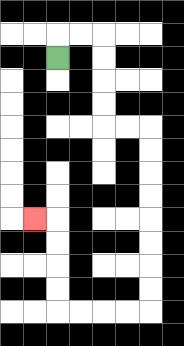{'start': '[2, 2]', 'end': '[1, 9]', 'path_directions': 'U,R,R,D,D,D,D,R,R,D,D,D,D,D,D,D,D,L,L,L,L,U,U,U,U,L', 'path_coordinates': '[[2, 2], [2, 1], [3, 1], [4, 1], [4, 2], [4, 3], [4, 4], [4, 5], [5, 5], [6, 5], [6, 6], [6, 7], [6, 8], [6, 9], [6, 10], [6, 11], [6, 12], [6, 13], [5, 13], [4, 13], [3, 13], [2, 13], [2, 12], [2, 11], [2, 10], [2, 9], [1, 9]]'}